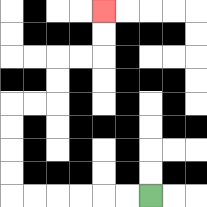{'start': '[6, 8]', 'end': '[4, 0]', 'path_directions': 'L,L,L,L,L,L,U,U,U,U,R,R,U,U,R,R,U,U', 'path_coordinates': '[[6, 8], [5, 8], [4, 8], [3, 8], [2, 8], [1, 8], [0, 8], [0, 7], [0, 6], [0, 5], [0, 4], [1, 4], [2, 4], [2, 3], [2, 2], [3, 2], [4, 2], [4, 1], [4, 0]]'}